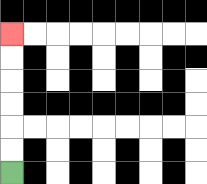{'start': '[0, 7]', 'end': '[0, 1]', 'path_directions': 'U,U,U,U,U,U', 'path_coordinates': '[[0, 7], [0, 6], [0, 5], [0, 4], [0, 3], [0, 2], [0, 1]]'}